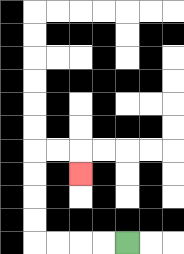{'start': '[5, 10]', 'end': '[3, 7]', 'path_directions': 'L,L,L,L,U,U,U,U,R,R,D', 'path_coordinates': '[[5, 10], [4, 10], [3, 10], [2, 10], [1, 10], [1, 9], [1, 8], [1, 7], [1, 6], [2, 6], [3, 6], [3, 7]]'}